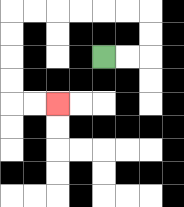{'start': '[4, 2]', 'end': '[2, 4]', 'path_directions': 'R,R,U,U,L,L,L,L,L,L,D,D,D,D,R,R', 'path_coordinates': '[[4, 2], [5, 2], [6, 2], [6, 1], [6, 0], [5, 0], [4, 0], [3, 0], [2, 0], [1, 0], [0, 0], [0, 1], [0, 2], [0, 3], [0, 4], [1, 4], [2, 4]]'}